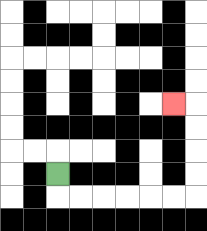{'start': '[2, 7]', 'end': '[7, 4]', 'path_directions': 'D,R,R,R,R,R,R,U,U,U,U,L', 'path_coordinates': '[[2, 7], [2, 8], [3, 8], [4, 8], [5, 8], [6, 8], [7, 8], [8, 8], [8, 7], [8, 6], [8, 5], [8, 4], [7, 4]]'}